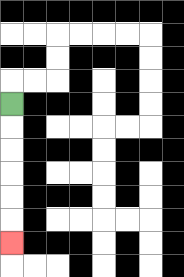{'start': '[0, 4]', 'end': '[0, 10]', 'path_directions': 'D,D,D,D,D,D', 'path_coordinates': '[[0, 4], [0, 5], [0, 6], [0, 7], [0, 8], [0, 9], [0, 10]]'}